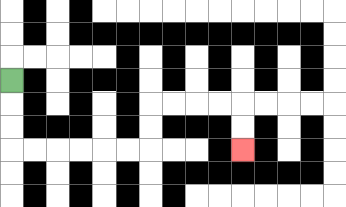{'start': '[0, 3]', 'end': '[10, 6]', 'path_directions': 'D,D,D,R,R,R,R,R,R,U,U,R,R,R,R,D,D', 'path_coordinates': '[[0, 3], [0, 4], [0, 5], [0, 6], [1, 6], [2, 6], [3, 6], [4, 6], [5, 6], [6, 6], [6, 5], [6, 4], [7, 4], [8, 4], [9, 4], [10, 4], [10, 5], [10, 6]]'}